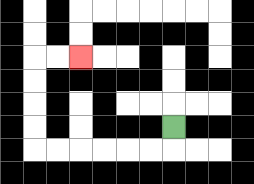{'start': '[7, 5]', 'end': '[3, 2]', 'path_directions': 'D,L,L,L,L,L,L,U,U,U,U,R,R', 'path_coordinates': '[[7, 5], [7, 6], [6, 6], [5, 6], [4, 6], [3, 6], [2, 6], [1, 6], [1, 5], [1, 4], [1, 3], [1, 2], [2, 2], [3, 2]]'}